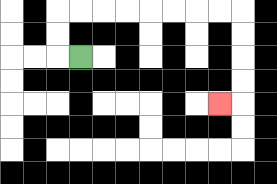{'start': '[3, 2]', 'end': '[9, 4]', 'path_directions': 'L,U,U,R,R,R,R,R,R,R,R,D,D,D,D,L', 'path_coordinates': '[[3, 2], [2, 2], [2, 1], [2, 0], [3, 0], [4, 0], [5, 0], [6, 0], [7, 0], [8, 0], [9, 0], [10, 0], [10, 1], [10, 2], [10, 3], [10, 4], [9, 4]]'}